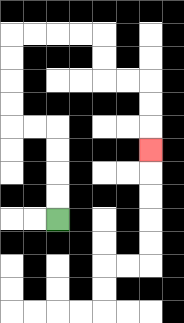{'start': '[2, 9]', 'end': '[6, 6]', 'path_directions': 'U,U,U,U,L,L,U,U,U,U,R,R,R,R,D,D,R,R,D,D,D', 'path_coordinates': '[[2, 9], [2, 8], [2, 7], [2, 6], [2, 5], [1, 5], [0, 5], [0, 4], [0, 3], [0, 2], [0, 1], [1, 1], [2, 1], [3, 1], [4, 1], [4, 2], [4, 3], [5, 3], [6, 3], [6, 4], [6, 5], [6, 6]]'}